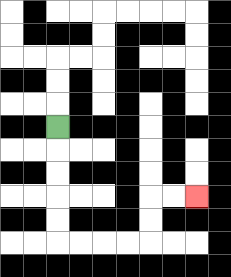{'start': '[2, 5]', 'end': '[8, 8]', 'path_directions': 'D,D,D,D,D,R,R,R,R,U,U,R,R', 'path_coordinates': '[[2, 5], [2, 6], [2, 7], [2, 8], [2, 9], [2, 10], [3, 10], [4, 10], [5, 10], [6, 10], [6, 9], [6, 8], [7, 8], [8, 8]]'}